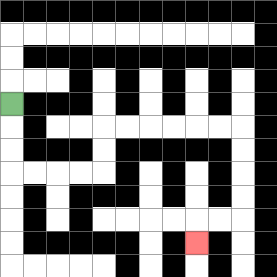{'start': '[0, 4]', 'end': '[8, 10]', 'path_directions': 'D,D,D,R,R,R,R,U,U,R,R,R,R,R,R,D,D,D,D,L,L,D', 'path_coordinates': '[[0, 4], [0, 5], [0, 6], [0, 7], [1, 7], [2, 7], [3, 7], [4, 7], [4, 6], [4, 5], [5, 5], [6, 5], [7, 5], [8, 5], [9, 5], [10, 5], [10, 6], [10, 7], [10, 8], [10, 9], [9, 9], [8, 9], [8, 10]]'}